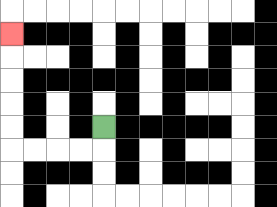{'start': '[4, 5]', 'end': '[0, 1]', 'path_directions': 'D,L,L,L,L,U,U,U,U,U', 'path_coordinates': '[[4, 5], [4, 6], [3, 6], [2, 6], [1, 6], [0, 6], [0, 5], [0, 4], [0, 3], [0, 2], [0, 1]]'}